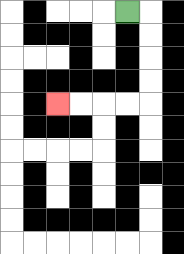{'start': '[5, 0]', 'end': '[2, 4]', 'path_directions': 'R,D,D,D,D,L,L,L,L', 'path_coordinates': '[[5, 0], [6, 0], [6, 1], [6, 2], [6, 3], [6, 4], [5, 4], [4, 4], [3, 4], [2, 4]]'}